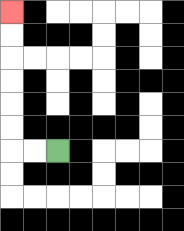{'start': '[2, 6]', 'end': '[0, 0]', 'path_directions': 'L,L,U,U,U,U,U,U', 'path_coordinates': '[[2, 6], [1, 6], [0, 6], [0, 5], [0, 4], [0, 3], [0, 2], [0, 1], [0, 0]]'}